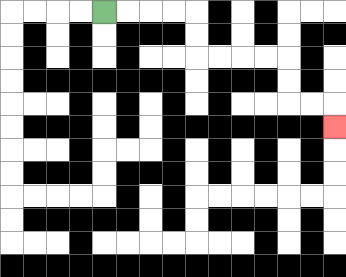{'start': '[4, 0]', 'end': '[14, 5]', 'path_directions': 'R,R,R,R,D,D,R,R,R,R,D,D,R,R,D', 'path_coordinates': '[[4, 0], [5, 0], [6, 0], [7, 0], [8, 0], [8, 1], [8, 2], [9, 2], [10, 2], [11, 2], [12, 2], [12, 3], [12, 4], [13, 4], [14, 4], [14, 5]]'}